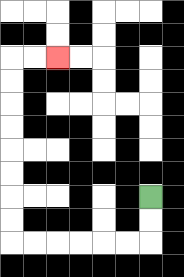{'start': '[6, 8]', 'end': '[2, 2]', 'path_directions': 'D,D,L,L,L,L,L,L,U,U,U,U,U,U,U,U,R,R', 'path_coordinates': '[[6, 8], [6, 9], [6, 10], [5, 10], [4, 10], [3, 10], [2, 10], [1, 10], [0, 10], [0, 9], [0, 8], [0, 7], [0, 6], [0, 5], [0, 4], [0, 3], [0, 2], [1, 2], [2, 2]]'}